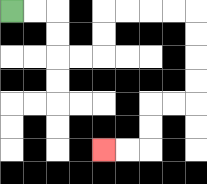{'start': '[0, 0]', 'end': '[4, 6]', 'path_directions': 'R,R,D,D,R,R,U,U,R,R,R,R,D,D,D,D,L,L,D,D,L,L', 'path_coordinates': '[[0, 0], [1, 0], [2, 0], [2, 1], [2, 2], [3, 2], [4, 2], [4, 1], [4, 0], [5, 0], [6, 0], [7, 0], [8, 0], [8, 1], [8, 2], [8, 3], [8, 4], [7, 4], [6, 4], [6, 5], [6, 6], [5, 6], [4, 6]]'}